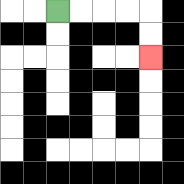{'start': '[2, 0]', 'end': '[6, 2]', 'path_directions': 'R,R,R,R,D,D', 'path_coordinates': '[[2, 0], [3, 0], [4, 0], [5, 0], [6, 0], [6, 1], [6, 2]]'}